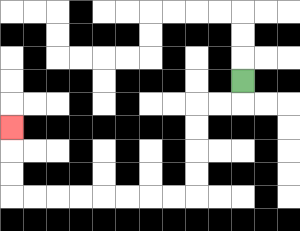{'start': '[10, 3]', 'end': '[0, 5]', 'path_directions': 'D,L,L,D,D,D,D,L,L,L,L,L,L,L,L,U,U,U', 'path_coordinates': '[[10, 3], [10, 4], [9, 4], [8, 4], [8, 5], [8, 6], [8, 7], [8, 8], [7, 8], [6, 8], [5, 8], [4, 8], [3, 8], [2, 8], [1, 8], [0, 8], [0, 7], [0, 6], [0, 5]]'}